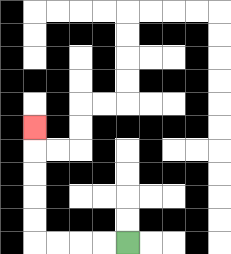{'start': '[5, 10]', 'end': '[1, 5]', 'path_directions': 'L,L,L,L,U,U,U,U,U', 'path_coordinates': '[[5, 10], [4, 10], [3, 10], [2, 10], [1, 10], [1, 9], [1, 8], [1, 7], [1, 6], [1, 5]]'}